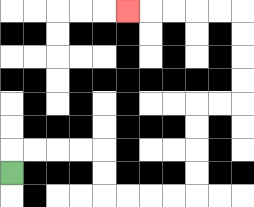{'start': '[0, 7]', 'end': '[5, 0]', 'path_directions': 'U,R,R,R,R,D,D,R,R,R,R,U,U,U,U,R,R,U,U,U,U,L,L,L,L,L', 'path_coordinates': '[[0, 7], [0, 6], [1, 6], [2, 6], [3, 6], [4, 6], [4, 7], [4, 8], [5, 8], [6, 8], [7, 8], [8, 8], [8, 7], [8, 6], [8, 5], [8, 4], [9, 4], [10, 4], [10, 3], [10, 2], [10, 1], [10, 0], [9, 0], [8, 0], [7, 0], [6, 0], [5, 0]]'}